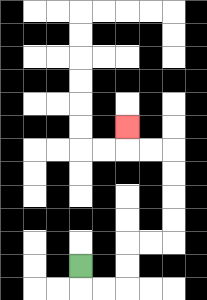{'start': '[3, 11]', 'end': '[5, 5]', 'path_directions': 'D,R,R,U,U,R,R,U,U,U,U,L,L,U', 'path_coordinates': '[[3, 11], [3, 12], [4, 12], [5, 12], [5, 11], [5, 10], [6, 10], [7, 10], [7, 9], [7, 8], [7, 7], [7, 6], [6, 6], [5, 6], [5, 5]]'}